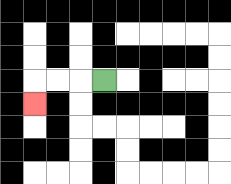{'start': '[4, 3]', 'end': '[1, 4]', 'path_directions': 'L,L,L,D', 'path_coordinates': '[[4, 3], [3, 3], [2, 3], [1, 3], [1, 4]]'}